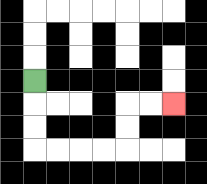{'start': '[1, 3]', 'end': '[7, 4]', 'path_directions': 'D,D,D,R,R,R,R,U,U,R,R', 'path_coordinates': '[[1, 3], [1, 4], [1, 5], [1, 6], [2, 6], [3, 6], [4, 6], [5, 6], [5, 5], [5, 4], [6, 4], [7, 4]]'}